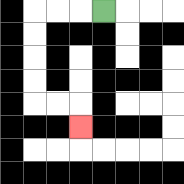{'start': '[4, 0]', 'end': '[3, 5]', 'path_directions': 'L,L,L,D,D,D,D,R,R,D', 'path_coordinates': '[[4, 0], [3, 0], [2, 0], [1, 0], [1, 1], [1, 2], [1, 3], [1, 4], [2, 4], [3, 4], [3, 5]]'}